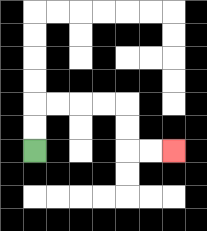{'start': '[1, 6]', 'end': '[7, 6]', 'path_directions': 'U,U,R,R,R,R,D,D,R,R', 'path_coordinates': '[[1, 6], [1, 5], [1, 4], [2, 4], [3, 4], [4, 4], [5, 4], [5, 5], [5, 6], [6, 6], [7, 6]]'}